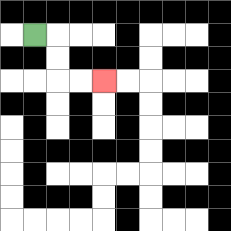{'start': '[1, 1]', 'end': '[4, 3]', 'path_directions': 'R,D,D,R,R', 'path_coordinates': '[[1, 1], [2, 1], [2, 2], [2, 3], [3, 3], [4, 3]]'}